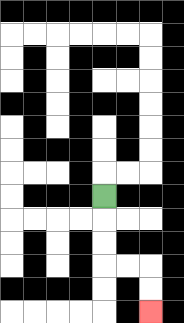{'start': '[4, 8]', 'end': '[6, 13]', 'path_directions': 'D,D,D,R,R,D,D', 'path_coordinates': '[[4, 8], [4, 9], [4, 10], [4, 11], [5, 11], [6, 11], [6, 12], [6, 13]]'}